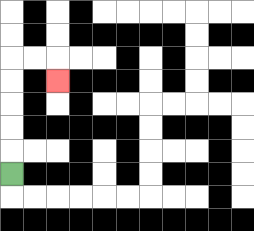{'start': '[0, 7]', 'end': '[2, 3]', 'path_directions': 'U,U,U,U,U,R,R,D', 'path_coordinates': '[[0, 7], [0, 6], [0, 5], [0, 4], [0, 3], [0, 2], [1, 2], [2, 2], [2, 3]]'}